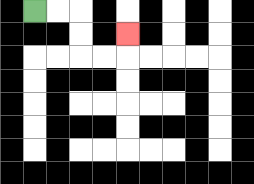{'start': '[1, 0]', 'end': '[5, 1]', 'path_directions': 'R,R,D,D,R,R,U', 'path_coordinates': '[[1, 0], [2, 0], [3, 0], [3, 1], [3, 2], [4, 2], [5, 2], [5, 1]]'}